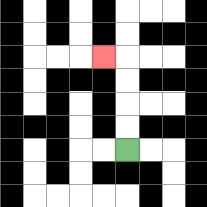{'start': '[5, 6]', 'end': '[4, 2]', 'path_directions': 'U,U,U,U,L', 'path_coordinates': '[[5, 6], [5, 5], [5, 4], [5, 3], [5, 2], [4, 2]]'}